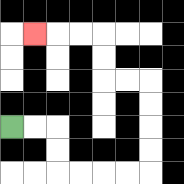{'start': '[0, 5]', 'end': '[1, 1]', 'path_directions': 'R,R,D,D,R,R,R,R,U,U,U,U,L,L,U,U,L,L,L', 'path_coordinates': '[[0, 5], [1, 5], [2, 5], [2, 6], [2, 7], [3, 7], [4, 7], [5, 7], [6, 7], [6, 6], [6, 5], [6, 4], [6, 3], [5, 3], [4, 3], [4, 2], [4, 1], [3, 1], [2, 1], [1, 1]]'}